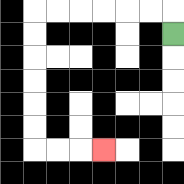{'start': '[7, 1]', 'end': '[4, 6]', 'path_directions': 'U,L,L,L,L,L,L,D,D,D,D,D,D,R,R,R', 'path_coordinates': '[[7, 1], [7, 0], [6, 0], [5, 0], [4, 0], [3, 0], [2, 0], [1, 0], [1, 1], [1, 2], [1, 3], [1, 4], [1, 5], [1, 6], [2, 6], [3, 6], [4, 6]]'}